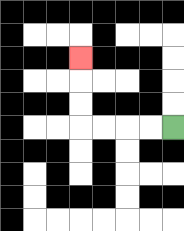{'start': '[7, 5]', 'end': '[3, 2]', 'path_directions': 'L,L,L,L,U,U,U', 'path_coordinates': '[[7, 5], [6, 5], [5, 5], [4, 5], [3, 5], [3, 4], [3, 3], [3, 2]]'}